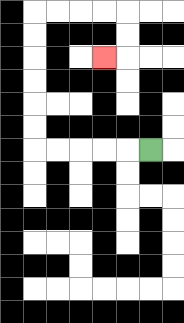{'start': '[6, 6]', 'end': '[4, 2]', 'path_directions': 'L,L,L,L,L,U,U,U,U,U,U,R,R,R,R,D,D,L', 'path_coordinates': '[[6, 6], [5, 6], [4, 6], [3, 6], [2, 6], [1, 6], [1, 5], [1, 4], [1, 3], [1, 2], [1, 1], [1, 0], [2, 0], [3, 0], [4, 0], [5, 0], [5, 1], [5, 2], [4, 2]]'}